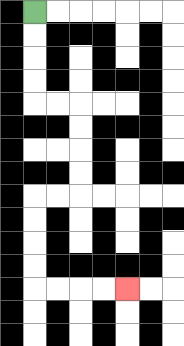{'start': '[1, 0]', 'end': '[5, 12]', 'path_directions': 'D,D,D,D,R,R,D,D,D,D,L,L,D,D,D,D,R,R,R,R', 'path_coordinates': '[[1, 0], [1, 1], [1, 2], [1, 3], [1, 4], [2, 4], [3, 4], [3, 5], [3, 6], [3, 7], [3, 8], [2, 8], [1, 8], [1, 9], [1, 10], [1, 11], [1, 12], [2, 12], [3, 12], [4, 12], [5, 12]]'}